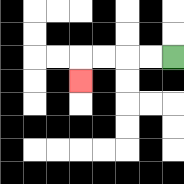{'start': '[7, 2]', 'end': '[3, 3]', 'path_directions': 'L,L,L,L,D', 'path_coordinates': '[[7, 2], [6, 2], [5, 2], [4, 2], [3, 2], [3, 3]]'}